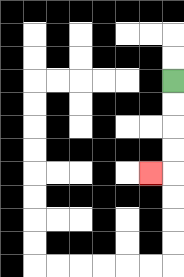{'start': '[7, 3]', 'end': '[6, 7]', 'path_directions': 'D,D,D,D,L', 'path_coordinates': '[[7, 3], [7, 4], [7, 5], [7, 6], [7, 7], [6, 7]]'}